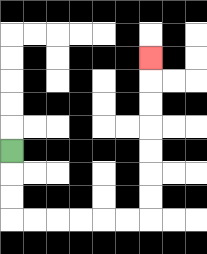{'start': '[0, 6]', 'end': '[6, 2]', 'path_directions': 'D,D,D,R,R,R,R,R,R,U,U,U,U,U,U,U', 'path_coordinates': '[[0, 6], [0, 7], [0, 8], [0, 9], [1, 9], [2, 9], [3, 9], [4, 9], [5, 9], [6, 9], [6, 8], [6, 7], [6, 6], [6, 5], [6, 4], [6, 3], [6, 2]]'}